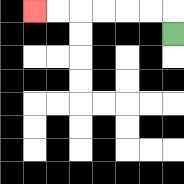{'start': '[7, 1]', 'end': '[1, 0]', 'path_directions': 'U,L,L,L,L,L,L', 'path_coordinates': '[[7, 1], [7, 0], [6, 0], [5, 0], [4, 0], [3, 0], [2, 0], [1, 0]]'}